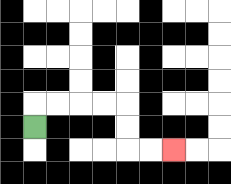{'start': '[1, 5]', 'end': '[7, 6]', 'path_directions': 'U,R,R,R,R,D,D,R,R', 'path_coordinates': '[[1, 5], [1, 4], [2, 4], [3, 4], [4, 4], [5, 4], [5, 5], [5, 6], [6, 6], [7, 6]]'}